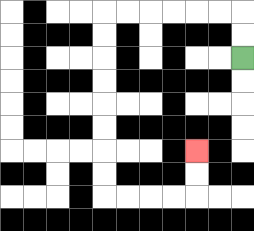{'start': '[10, 2]', 'end': '[8, 6]', 'path_directions': 'U,U,L,L,L,L,L,L,D,D,D,D,D,D,D,D,R,R,R,R,U,U', 'path_coordinates': '[[10, 2], [10, 1], [10, 0], [9, 0], [8, 0], [7, 0], [6, 0], [5, 0], [4, 0], [4, 1], [4, 2], [4, 3], [4, 4], [4, 5], [4, 6], [4, 7], [4, 8], [5, 8], [6, 8], [7, 8], [8, 8], [8, 7], [8, 6]]'}